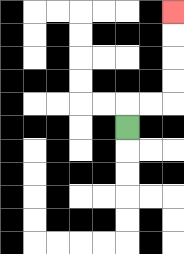{'start': '[5, 5]', 'end': '[7, 0]', 'path_directions': 'U,R,R,U,U,U,U', 'path_coordinates': '[[5, 5], [5, 4], [6, 4], [7, 4], [7, 3], [7, 2], [7, 1], [7, 0]]'}